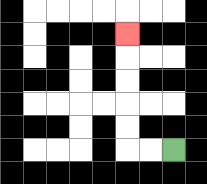{'start': '[7, 6]', 'end': '[5, 1]', 'path_directions': 'L,L,U,U,U,U,U', 'path_coordinates': '[[7, 6], [6, 6], [5, 6], [5, 5], [5, 4], [5, 3], [5, 2], [5, 1]]'}